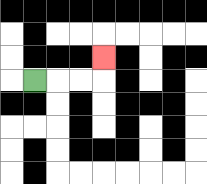{'start': '[1, 3]', 'end': '[4, 2]', 'path_directions': 'R,R,R,U', 'path_coordinates': '[[1, 3], [2, 3], [3, 3], [4, 3], [4, 2]]'}